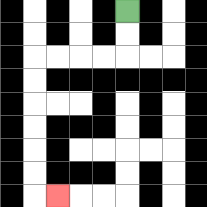{'start': '[5, 0]', 'end': '[2, 8]', 'path_directions': 'D,D,L,L,L,L,D,D,D,D,D,D,R', 'path_coordinates': '[[5, 0], [5, 1], [5, 2], [4, 2], [3, 2], [2, 2], [1, 2], [1, 3], [1, 4], [1, 5], [1, 6], [1, 7], [1, 8], [2, 8]]'}